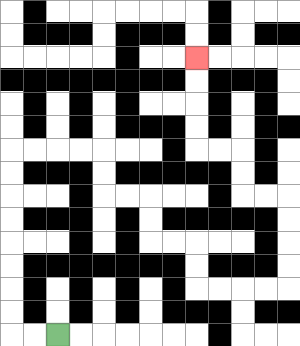{'start': '[2, 14]', 'end': '[8, 2]', 'path_directions': 'L,L,U,U,U,U,U,U,U,U,R,R,R,R,D,D,R,R,D,D,R,R,D,D,R,R,R,R,U,U,U,U,L,L,U,U,L,L,U,U,U,U', 'path_coordinates': '[[2, 14], [1, 14], [0, 14], [0, 13], [0, 12], [0, 11], [0, 10], [0, 9], [0, 8], [0, 7], [0, 6], [1, 6], [2, 6], [3, 6], [4, 6], [4, 7], [4, 8], [5, 8], [6, 8], [6, 9], [6, 10], [7, 10], [8, 10], [8, 11], [8, 12], [9, 12], [10, 12], [11, 12], [12, 12], [12, 11], [12, 10], [12, 9], [12, 8], [11, 8], [10, 8], [10, 7], [10, 6], [9, 6], [8, 6], [8, 5], [8, 4], [8, 3], [8, 2]]'}